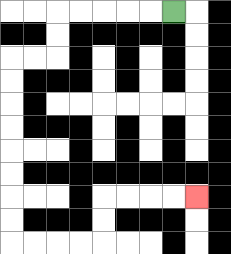{'start': '[7, 0]', 'end': '[8, 8]', 'path_directions': 'L,L,L,L,L,D,D,L,L,D,D,D,D,D,D,D,D,R,R,R,R,U,U,R,R,R,R', 'path_coordinates': '[[7, 0], [6, 0], [5, 0], [4, 0], [3, 0], [2, 0], [2, 1], [2, 2], [1, 2], [0, 2], [0, 3], [0, 4], [0, 5], [0, 6], [0, 7], [0, 8], [0, 9], [0, 10], [1, 10], [2, 10], [3, 10], [4, 10], [4, 9], [4, 8], [5, 8], [6, 8], [7, 8], [8, 8]]'}